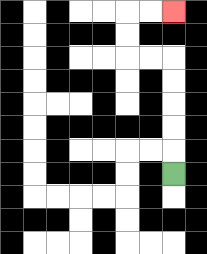{'start': '[7, 7]', 'end': '[7, 0]', 'path_directions': 'U,U,U,U,U,L,L,U,U,R,R', 'path_coordinates': '[[7, 7], [7, 6], [7, 5], [7, 4], [7, 3], [7, 2], [6, 2], [5, 2], [5, 1], [5, 0], [6, 0], [7, 0]]'}